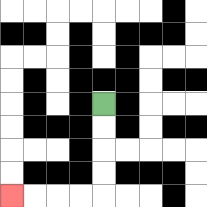{'start': '[4, 4]', 'end': '[0, 8]', 'path_directions': 'D,D,D,D,L,L,L,L', 'path_coordinates': '[[4, 4], [4, 5], [4, 6], [4, 7], [4, 8], [3, 8], [2, 8], [1, 8], [0, 8]]'}